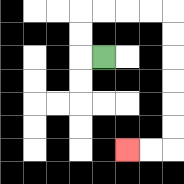{'start': '[4, 2]', 'end': '[5, 6]', 'path_directions': 'L,U,U,R,R,R,R,D,D,D,D,D,D,L,L', 'path_coordinates': '[[4, 2], [3, 2], [3, 1], [3, 0], [4, 0], [5, 0], [6, 0], [7, 0], [7, 1], [7, 2], [7, 3], [7, 4], [7, 5], [7, 6], [6, 6], [5, 6]]'}